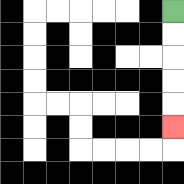{'start': '[7, 0]', 'end': '[7, 5]', 'path_directions': 'D,D,D,D,D', 'path_coordinates': '[[7, 0], [7, 1], [7, 2], [7, 3], [7, 4], [7, 5]]'}